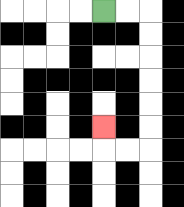{'start': '[4, 0]', 'end': '[4, 5]', 'path_directions': 'R,R,D,D,D,D,D,D,L,L,U', 'path_coordinates': '[[4, 0], [5, 0], [6, 0], [6, 1], [6, 2], [6, 3], [6, 4], [6, 5], [6, 6], [5, 6], [4, 6], [4, 5]]'}